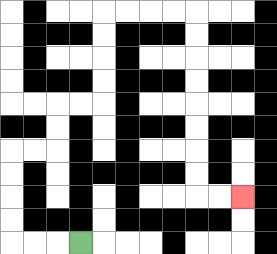{'start': '[3, 10]', 'end': '[10, 8]', 'path_directions': 'L,L,L,U,U,U,U,R,R,U,U,R,R,U,U,U,U,R,R,R,R,D,D,D,D,D,D,D,D,R,R', 'path_coordinates': '[[3, 10], [2, 10], [1, 10], [0, 10], [0, 9], [0, 8], [0, 7], [0, 6], [1, 6], [2, 6], [2, 5], [2, 4], [3, 4], [4, 4], [4, 3], [4, 2], [4, 1], [4, 0], [5, 0], [6, 0], [7, 0], [8, 0], [8, 1], [8, 2], [8, 3], [8, 4], [8, 5], [8, 6], [8, 7], [8, 8], [9, 8], [10, 8]]'}